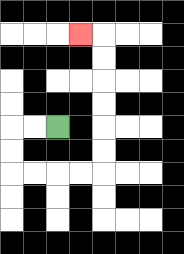{'start': '[2, 5]', 'end': '[3, 1]', 'path_directions': 'L,L,D,D,R,R,R,R,U,U,U,U,U,U,L', 'path_coordinates': '[[2, 5], [1, 5], [0, 5], [0, 6], [0, 7], [1, 7], [2, 7], [3, 7], [4, 7], [4, 6], [4, 5], [4, 4], [4, 3], [4, 2], [4, 1], [3, 1]]'}